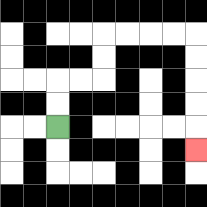{'start': '[2, 5]', 'end': '[8, 6]', 'path_directions': 'U,U,R,R,U,U,R,R,R,R,D,D,D,D,D', 'path_coordinates': '[[2, 5], [2, 4], [2, 3], [3, 3], [4, 3], [4, 2], [4, 1], [5, 1], [6, 1], [7, 1], [8, 1], [8, 2], [8, 3], [8, 4], [8, 5], [8, 6]]'}